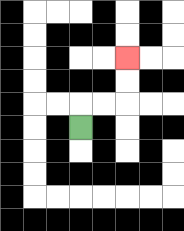{'start': '[3, 5]', 'end': '[5, 2]', 'path_directions': 'U,R,R,U,U', 'path_coordinates': '[[3, 5], [3, 4], [4, 4], [5, 4], [5, 3], [5, 2]]'}